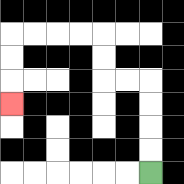{'start': '[6, 7]', 'end': '[0, 4]', 'path_directions': 'U,U,U,U,L,L,U,U,L,L,L,L,D,D,D', 'path_coordinates': '[[6, 7], [6, 6], [6, 5], [6, 4], [6, 3], [5, 3], [4, 3], [4, 2], [4, 1], [3, 1], [2, 1], [1, 1], [0, 1], [0, 2], [0, 3], [0, 4]]'}